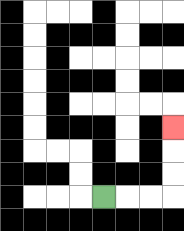{'start': '[4, 8]', 'end': '[7, 5]', 'path_directions': 'R,R,R,U,U,U', 'path_coordinates': '[[4, 8], [5, 8], [6, 8], [7, 8], [7, 7], [7, 6], [7, 5]]'}